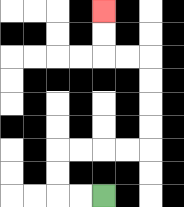{'start': '[4, 8]', 'end': '[4, 0]', 'path_directions': 'L,L,U,U,R,R,R,R,U,U,U,U,L,L,U,U', 'path_coordinates': '[[4, 8], [3, 8], [2, 8], [2, 7], [2, 6], [3, 6], [4, 6], [5, 6], [6, 6], [6, 5], [6, 4], [6, 3], [6, 2], [5, 2], [4, 2], [4, 1], [4, 0]]'}